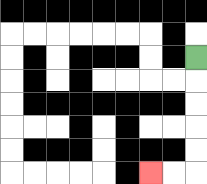{'start': '[8, 2]', 'end': '[6, 7]', 'path_directions': 'D,D,D,D,D,L,L', 'path_coordinates': '[[8, 2], [8, 3], [8, 4], [8, 5], [8, 6], [8, 7], [7, 7], [6, 7]]'}